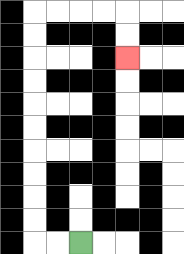{'start': '[3, 10]', 'end': '[5, 2]', 'path_directions': 'L,L,U,U,U,U,U,U,U,U,U,U,R,R,R,R,D,D', 'path_coordinates': '[[3, 10], [2, 10], [1, 10], [1, 9], [1, 8], [1, 7], [1, 6], [1, 5], [1, 4], [1, 3], [1, 2], [1, 1], [1, 0], [2, 0], [3, 0], [4, 0], [5, 0], [5, 1], [5, 2]]'}